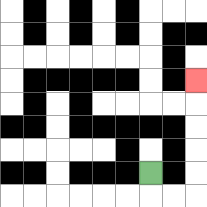{'start': '[6, 7]', 'end': '[8, 3]', 'path_directions': 'D,R,R,U,U,U,U,U', 'path_coordinates': '[[6, 7], [6, 8], [7, 8], [8, 8], [8, 7], [8, 6], [8, 5], [8, 4], [8, 3]]'}